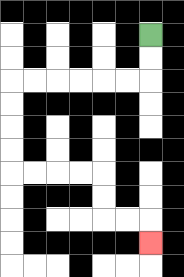{'start': '[6, 1]', 'end': '[6, 10]', 'path_directions': 'D,D,L,L,L,L,L,L,D,D,D,D,R,R,R,R,D,D,R,R,D', 'path_coordinates': '[[6, 1], [6, 2], [6, 3], [5, 3], [4, 3], [3, 3], [2, 3], [1, 3], [0, 3], [0, 4], [0, 5], [0, 6], [0, 7], [1, 7], [2, 7], [3, 7], [4, 7], [4, 8], [4, 9], [5, 9], [6, 9], [6, 10]]'}